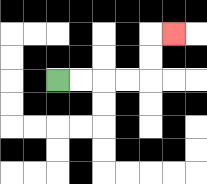{'start': '[2, 3]', 'end': '[7, 1]', 'path_directions': 'R,R,R,R,U,U,R', 'path_coordinates': '[[2, 3], [3, 3], [4, 3], [5, 3], [6, 3], [6, 2], [6, 1], [7, 1]]'}